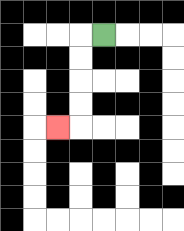{'start': '[4, 1]', 'end': '[2, 5]', 'path_directions': 'L,D,D,D,D,L', 'path_coordinates': '[[4, 1], [3, 1], [3, 2], [3, 3], [3, 4], [3, 5], [2, 5]]'}